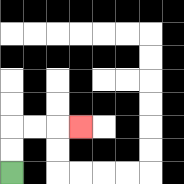{'start': '[0, 7]', 'end': '[3, 5]', 'path_directions': 'U,U,R,R,R', 'path_coordinates': '[[0, 7], [0, 6], [0, 5], [1, 5], [2, 5], [3, 5]]'}